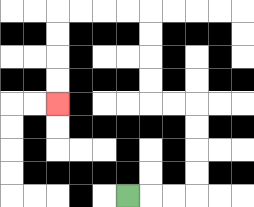{'start': '[5, 8]', 'end': '[2, 4]', 'path_directions': 'R,R,R,U,U,U,U,L,L,U,U,U,U,L,L,L,L,D,D,D,D', 'path_coordinates': '[[5, 8], [6, 8], [7, 8], [8, 8], [8, 7], [8, 6], [8, 5], [8, 4], [7, 4], [6, 4], [6, 3], [6, 2], [6, 1], [6, 0], [5, 0], [4, 0], [3, 0], [2, 0], [2, 1], [2, 2], [2, 3], [2, 4]]'}